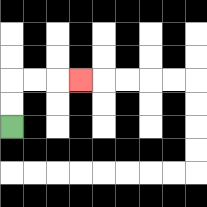{'start': '[0, 5]', 'end': '[3, 3]', 'path_directions': 'U,U,R,R,R', 'path_coordinates': '[[0, 5], [0, 4], [0, 3], [1, 3], [2, 3], [3, 3]]'}